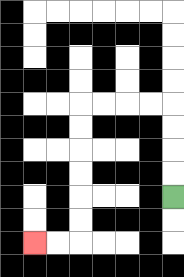{'start': '[7, 8]', 'end': '[1, 10]', 'path_directions': 'U,U,U,U,L,L,L,L,D,D,D,D,D,D,L,L', 'path_coordinates': '[[7, 8], [7, 7], [7, 6], [7, 5], [7, 4], [6, 4], [5, 4], [4, 4], [3, 4], [3, 5], [3, 6], [3, 7], [3, 8], [3, 9], [3, 10], [2, 10], [1, 10]]'}